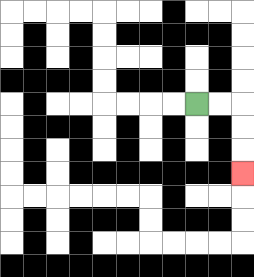{'start': '[8, 4]', 'end': '[10, 7]', 'path_directions': 'R,R,D,D,D', 'path_coordinates': '[[8, 4], [9, 4], [10, 4], [10, 5], [10, 6], [10, 7]]'}